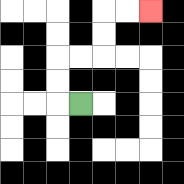{'start': '[3, 4]', 'end': '[6, 0]', 'path_directions': 'L,U,U,R,R,U,U,R,R', 'path_coordinates': '[[3, 4], [2, 4], [2, 3], [2, 2], [3, 2], [4, 2], [4, 1], [4, 0], [5, 0], [6, 0]]'}